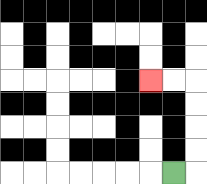{'start': '[7, 7]', 'end': '[6, 3]', 'path_directions': 'R,U,U,U,U,L,L', 'path_coordinates': '[[7, 7], [8, 7], [8, 6], [8, 5], [8, 4], [8, 3], [7, 3], [6, 3]]'}